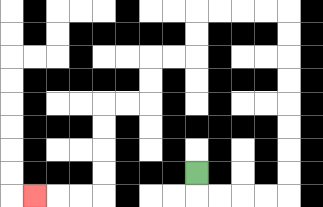{'start': '[8, 7]', 'end': '[1, 8]', 'path_directions': 'D,R,R,R,R,U,U,U,U,U,U,U,U,L,L,L,L,D,D,L,L,D,D,L,L,D,D,D,D,L,L,L', 'path_coordinates': '[[8, 7], [8, 8], [9, 8], [10, 8], [11, 8], [12, 8], [12, 7], [12, 6], [12, 5], [12, 4], [12, 3], [12, 2], [12, 1], [12, 0], [11, 0], [10, 0], [9, 0], [8, 0], [8, 1], [8, 2], [7, 2], [6, 2], [6, 3], [6, 4], [5, 4], [4, 4], [4, 5], [4, 6], [4, 7], [4, 8], [3, 8], [2, 8], [1, 8]]'}